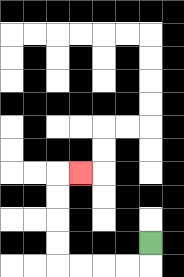{'start': '[6, 10]', 'end': '[3, 7]', 'path_directions': 'D,L,L,L,L,U,U,U,U,R', 'path_coordinates': '[[6, 10], [6, 11], [5, 11], [4, 11], [3, 11], [2, 11], [2, 10], [2, 9], [2, 8], [2, 7], [3, 7]]'}